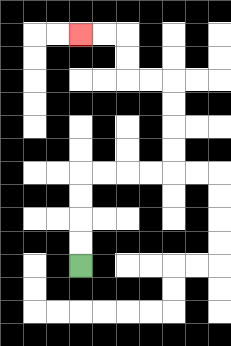{'start': '[3, 11]', 'end': '[3, 1]', 'path_directions': 'U,U,U,U,R,R,R,R,U,U,U,U,L,L,U,U,L,L', 'path_coordinates': '[[3, 11], [3, 10], [3, 9], [3, 8], [3, 7], [4, 7], [5, 7], [6, 7], [7, 7], [7, 6], [7, 5], [7, 4], [7, 3], [6, 3], [5, 3], [5, 2], [5, 1], [4, 1], [3, 1]]'}